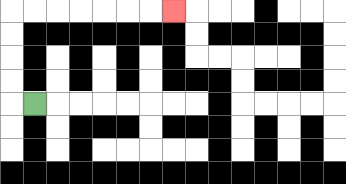{'start': '[1, 4]', 'end': '[7, 0]', 'path_directions': 'L,U,U,U,U,R,R,R,R,R,R,R', 'path_coordinates': '[[1, 4], [0, 4], [0, 3], [0, 2], [0, 1], [0, 0], [1, 0], [2, 0], [3, 0], [4, 0], [5, 0], [6, 0], [7, 0]]'}